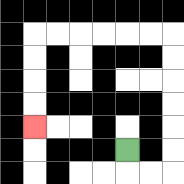{'start': '[5, 6]', 'end': '[1, 5]', 'path_directions': 'D,R,R,U,U,U,U,U,U,L,L,L,L,L,L,D,D,D,D', 'path_coordinates': '[[5, 6], [5, 7], [6, 7], [7, 7], [7, 6], [7, 5], [7, 4], [7, 3], [7, 2], [7, 1], [6, 1], [5, 1], [4, 1], [3, 1], [2, 1], [1, 1], [1, 2], [1, 3], [1, 4], [1, 5]]'}